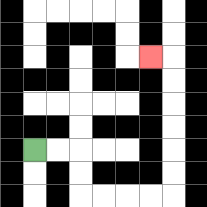{'start': '[1, 6]', 'end': '[6, 2]', 'path_directions': 'R,R,D,D,R,R,R,R,U,U,U,U,U,U,L', 'path_coordinates': '[[1, 6], [2, 6], [3, 6], [3, 7], [3, 8], [4, 8], [5, 8], [6, 8], [7, 8], [7, 7], [7, 6], [7, 5], [7, 4], [7, 3], [7, 2], [6, 2]]'}